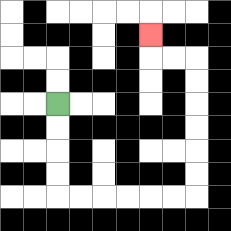{'start': '[2, 4]', 'end': '[6, 1]', 'path_directions': 'D,D,D,D,R,R,R,R,R,R,U,U,U,U,U,U,L,L,U', 'path_coordinates': '[[2, 4], [2, 5], [2, 6], [2, 7], [2, 8], [3, 8], [4, 8], [5, 8], [6, 8], [7, 8], [8, 8], [8, 7], [8, 6], [8, 5], [8, 4], [8, 3], [8, 2], [7, 2], [6, 2], [6, 1]]'}